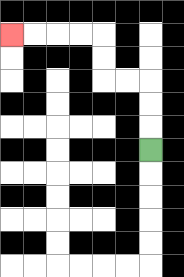{'start': '[6, 6]', 'end': '[0, 1]', 'path_directions': 'U,U,U,L,L,U,U,L,L,L,L', 'path_coordinates': '[[6, 6], [6, 5], [6, 4], [6, 3], [5, 3], [4, 3], [4, 2], [4, 1], [3, 1], [2, 1], [1, 1], [0, 1]]'}